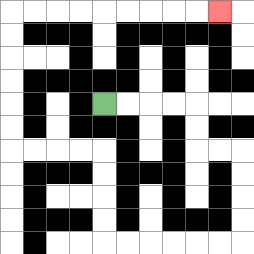{'start': '[4, 4]', 'end': '[9, 0]', 'path_directions': 'R,R,R,R,D,D,R,R,D,D,D,D,L,L,L,L,L,L,U,U,U,U,L,L,L,L,U,U,U,U,U,U,R,R,R,R,R,R,R,R,R', 'path_coordinates': '[[4, 4], [5, 4], [6, 4], [7, 4], [8, 4], [8, 5], [8, 6], [9, 6], [10, 6], [10, 7], [10, 8], [10, 9], [10, 10], [9, 10], [8, 10], [7, 10], [6, 10], [5, 10], [4, 10], [4, 9], [4, 8], [4, 7], [4, 6], [3, 6], [2, 6], [1, 6], [0, 6], [0, 5], [0, 4], [0, 3], [0, 2], [0, 1], [0, 0], [1, 0], [2, 0], [3, 0], [4, 0], [5, 0], [6, 0], [7, 0], [8, 0], [9, 0]]'}